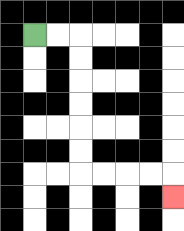{'start': '[1, 1]', 'end': '[7, 8]', 'path_directions': 'R,R,D,D,D,D,D,D,R,R,R,R,D', 'path_coordinates': '[[1, 1], [2, 1], [3, 1], [3, 2], [3, 3], [3, 4], [3, 5], [3, 6], [3, 7], [4, 7], [5, 7], [6, 7], [7, 7], [7, 8]]'}